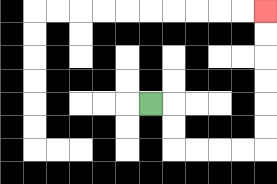{'start': '[6, 4]', 'end': '[11, 0]', 'path_directions': 'R,D,D,R,R,R,R,U,U,U,U,U,U', 'path_coordinates': '[[6, 4], [7, 4], [7, 5], [7, 6], [8, 6], [9, 6], [10, 6], [11, 6], [11, 5], [11, 4], [11, 3], [11, 2], [11, 1], [11, 0]]'}